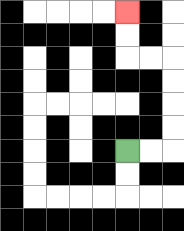{'start': '[5, 6]', 'end': '[5, 0]', 'path_directions': 'R,R,U,U,U,U,L,L,U,U', 'path_coordinates': '[[5, 6], [6, 6], [7, 6], [7, 5], [7, 4], [7, 3], [7, 2], [6, 2], [5, 2], [5, 1], [5, 0]]'}